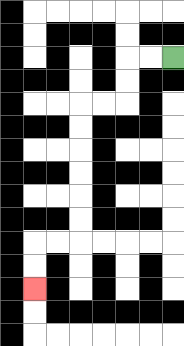{'start': '[7, 2]', 'end': '[1, 12]', 'path_directions': 'L,L,D,D,L,L,D,D,D,D,D,D,L,L,D,D', 'path_coordinates': '[[7, 2], [6, 2], [5, 2], [5, 3], [5, 4], [4, 4], [3, 4], [3, 5], [3, 6], [3, 7], [3, 8], [3, 9], [3, 10], [2, 10], [1, 10], [1, 11], [1, 12]]'}